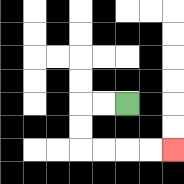{'start': '[5, 4]', 'end': '[7, 6]', 'path_directions': 'L,L,D,D,R,R,R,R', 'path_coordinates': '[[5, 4], [4, 4], [3, 4], [3, 5], [3, 6], [4, 6], [5, 6], [6, 6], [7, 6]]'}